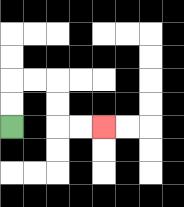{'start': '[0, 5]', 'end': '[4, 5]', 'path_directions': 'U,U,R,R,D,D,R,R', 'path_coordinates': '[[0, 5], [0, 4], [0, 3], [1, 3], [2, 3], [2, 4], [2, 5], [3, 5], [4, 5]]'}